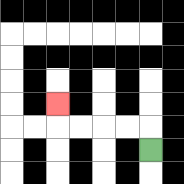{'start': '[6, 6]', 'end': '[2, 4]', 'path_directions': 'U,L,L,L,L,U', 'path_coordinates': '[[6, 6], [6, 5], [5, 5], [4, 5], [3, 5], [2, 5], [2, 4]]'}